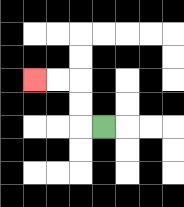{'start': '[4, 5]', 'end': '[1, 3]', 'path_directions': 'L,U,U,L,L', 'path_coordinates': '[[4, 5], [3, 5], [3, 4], [3, 3], [2, 3], [1, 3]]'}